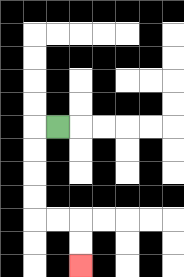{'start': '[2, 5]', 'end': '[3, 11]', 'path_directions': 'L,D,D,D,D,R,R,D,D', 'path_coordinates': '[[2, 5], [1, 5], [1, 6], [1, 7], [1, 8], [1, 9], [2, 9], [3, 9], [3, 10], [3, 11]]'}